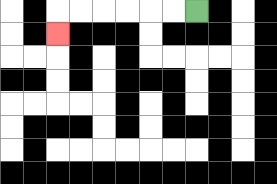{'start': '[8, 0]', 'end': '[2, 1]', 'path_directions': 'L,L,L,L,L,L,D', 'path_coordinates': '[[8, 0], [7, 0], [6, 0], [5, 0], [4, 0], [3, 0], [2, 0], [2, 1]]'}